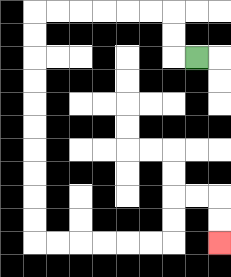{'start': '[8, 2]', 'end': '[9, 10]', 'path_directions': 'L,U,U,L,L,L,L,L,L,D,D,D,D,D,D,D,D,D,D,R,R,R,R,R,R,U,U,R,R,D,D', 'path_coordinates': '[[8, 2], [7, 2], [7, 1], [7, 0], [6, 0], [5, 0], [4, 0], [3, 0], [2, 0], [1, 0], [1, 1], [1, 2], [1, 3], [1, 4], [1, 5], [1, 6], [1, 7], [1, 8], [1, 9], [1, 10], [2, 10], [3, 10], [4, 10], [5, 10], [6, 10], [7, 10], [7, 9], [7, 8], [8, 8], [9, 8], [9, 9], [9, 10]]'}